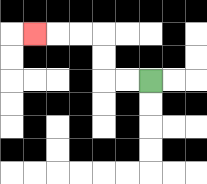{'start': '[6, 3]', 'end': '[1, 1]', 'path_directions': 'L,L,U,U,L,L,L', 'path_coordinates': '[[6, 3], [5, 3], [4, 3], [4, 2], [4, 1], [3, 1], [2, 1], [1, 1]]'}